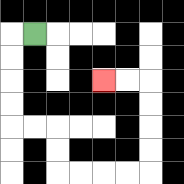{'start': '[1, 1]', 'end': '[4, 3]', 'path_directions': 'L,D,D,D,D,R,R,D,D,R,R,R,R,U,U,U,U,L,L', 'path_coordinates': '[[1, 1], [0, 1], [0, 2], [0, 3], [0, 4], [0, 5], [1, 5], [2, 5], [2, 6], [2, 7], [3, 7], [4, 7], [5, 7], [6, 7], [6, 6], [6, 5], [6, 4], [6, 3], [5, 3], [4, 3]]'}